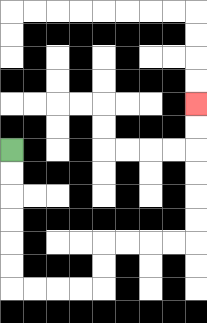{'start': '[0, 6]', 'end': '[8, 4]', 'path_directions': 'D,D,D,D,D,D,R,R,R,R,U,U,R,R,R,R,U,U,U,U,U,U', 'path_coordinates': '[[0, 6], [0, 7], [0, 8], [0, 9], [0, 10], [0, 11], [0, 12], [1, 12], [2, 12], [3, 12], [4, 12], [4, 11], [4, 10], [5, 10], [6, 10], [7, 10], [8, 10], [8, 9], [8, 8], [8, 7], [8, 6], [8, 5], [8, 4]]'}